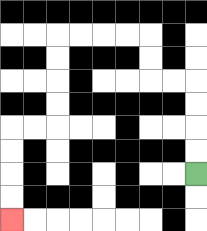{'start': '[8, 7]', 'end': '[0, 9]', 'path_directions': 'U,U,U,U,L,L,U,U,L,L,L,L,D,D,D,D,L,L,D,D,D,D', 'path_coordinates': '[[8, 7], [8, 6], [8, 5], [8, 4], [8, 3], [7, 3], [6, 3], [6, 2], [6, 1], [5, 1], [4, 1], [3, 1], [2, 1], [2, 2], [2, 3], [2, 4], [2, 5], [1, 5], [0, 5], [0, 6], [0, 7], [0, 8], [0, 9]]'}